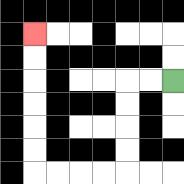{'start': '[7, 3]', 'end': '[1, 1]', 'path_directions': 'L,L,D,D,D,D,L,L,L,L,U,U,U,U,U,U', 'path_coordinates': '[[7, 3], [6, 3], [5, 3], [5, 4], [5, 5], [5, 6], [5, 7], [4, 7], [3, 7], [2, 7], [1, 7], [1, 6], [1, 5], [1, 4], [1, 3], [1, 2], [1, 1]]'}